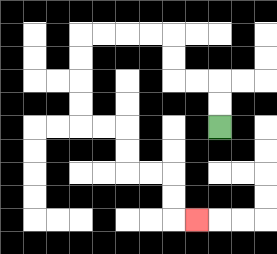{'start': '[9, 5]', 'end': '[8, 9]', 'path_directions': 'U,U,L,L,U,U,L,L,L,L,D,D,D,D,R,R,D,D,R,R,D,D,R', 'path_coordinates': '[[9, 5], [9, 4], [9, 3], [8, 3], [7, 3], [7, 2], [7, 1], [6, 1], [5, 1], [4, 1], [3, 1], [3, 2], [3, 3], [3, 4], [3, 5], [4, 5], [5, 5], [5, 6], [5, 7], [6, 7], [7, 7], [7, 8], [7, 9], [8, 9]]'}